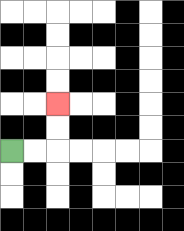{'start': '[0, 6]', 'end': '[2, 4]', 'path_directions': 'R,R,U,U', 'path_coordinates': '[[0, 6], [1, 6], [2, 6], [2, 5], [2, 4]]'}